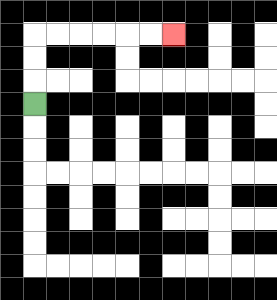{'start': '[1, 4]', 'end': '[7, 1]', 'path_directions': 'U,U,U,R,R,R,R,R,R', 'path_coordinates': '[[1, 4], [1, 3], [1, 2], [1, 1], [2, 1], [3, 1], [4, 1], [5, 1], [6, 1], [7, 1]]'}